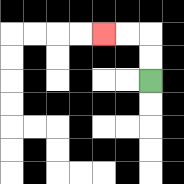{'start': '[6, 3]', 'end': '[4, 1]', 'path_directions': 'U,U,L,L', 'path_coordinates': '[[6, 3], [6, 2], [6, 1], [5, 1], [4, 1]]'}